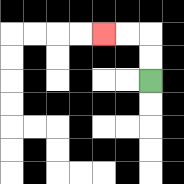{'start': '[6, 3]', 'end': '[4, 1]', 'path_directions': 'U,U,L,L', 'path_coordinates': '[[6, 3], [6, 2], [6, 1], [5, 1], [4, 1]]'}